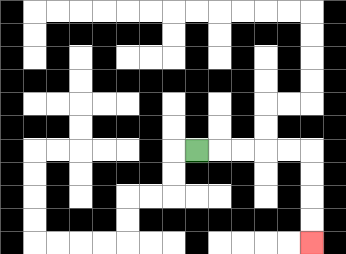{'start': '[8, 6]', 'end': '[13, 10]', 'path_directions': 'R,R,R,R,R,D,D,D,D', 'path_coordinates': '[[8, 6], [9, 6], [10, 6], [11, 6], [12, 6], [13, 6], [13, 7], [13, 8], [13, 9], [13, 10]]'}